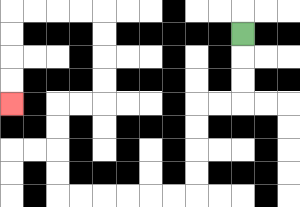{'start': '[10, 1]', 'end': '[0, 4]', 'path_directions': 'D,D,D,L,L,D,D,D,D,L,L,L,L,L,L,U,U,U,U,R,R,U,U,U,U,L,L,L,L,D,D,D,D', 'path_coordinates': '[[10, 1], [10, 2], [10, 3], [10, 4], [9, 4], [8, 4], [8, 5], [8, 6], [8, 7], [8, 8], [7, 8], [6, 8], [5, 8], [4, 8], [3, 8], [2, 8], [2, 7], [2, 6], [2, 5], [2, 4], [3, 4], [4, 4], [4, 3], [4, 2], [4, 1], [4, 0], [3, 0], [2, 0], [1, 0], [0, 0], [0, 1], [0, 2], [0, 3], [0, 4]]'}